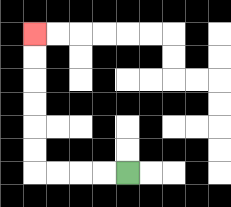{'start': '[5, 7]', 'end': '[1, 1]', 'path_directions': 'L,L,L,L,U,U,U,U,U,U', 'path_coordinates': '[[5, 7], [4, 7], [3, 7], [2, 7], [1, 7], [1, 6], [1, 5], [1, 4], [1, 3], [1, 2], [1, 1]]'}